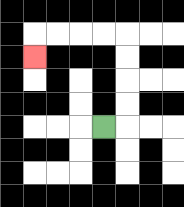{'start': '[4, 5]', 'end': '[1, 2]', 'path_directions': 'R,U,U,U,U,L,L,L,L,D', 'path_coordinates': '[[4, 5], [5, 5], [5, 4], [5, 3], [5, 2], [5, 1], [4, 1], [3, 1], [2, 1], [1, 1], [1, 2]]'}